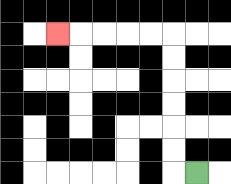{'start': '[8, 7]', 'end': '[2, 1]', 'path_directions': 'L,U,U,U,U,U,U,L,L,L,L,L', 'path_coordinates': '[[8, 7], [7, 7], [7, 6], [7, 5], [7, 4], [7, 3], [7, 2], [7, 1], [6, 1], [5, 1], [4, 1], [3, 1], [2, 1]]'}